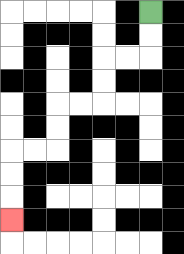{'start': '[6, 0]', 'end': '[0, 9]', 'path_directions': 'D,D,L,L,D,D,L,L,D,D,L,L,D,D,D', 'path_coordinates': '[[6, 0], [6, 1], [6, 2], [5, 2], [4, 2], [4, 3], [4, 4], [3, 4], [2, 4], [2, 5], [2, 6], [1, 6], [0, 6], [0, 7], [0, 8], [0, 9]]'}